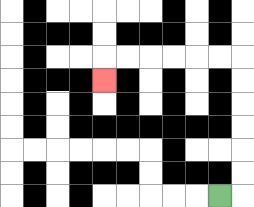{'start': '[9, 8]', 'end': '[4, 3]', 'path_directions': 'R,U,U,U,U,U,U,L,L,L,L,L,L,D', 'path_coordinates': '[[9, 8], [10, 8], [10, 7], [10, 6], [10, 5], [10, 4], [10, 3], [10, 2], [9, 2], [8, 2], [7, 2], [6, 2], [5, 2], [4, 2], [4, 3]]'}